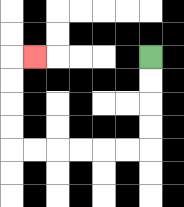{'start': '[6, 2]', 'end': '[1, 2]', 'path_directions': 'D,D,D,D,L,L,L,L,L,L,U,U,U,U,R', 'path_coordinates': '[[6, 2], [6, 3], [6, 4], [6, 5], [6, 6], [5, 6], [4, 6], [3, 6], [2, 6], [1, 6], [0, 6], [0, 5], [0, 4], [0, 3], [0, 2], [1, 2]]'}